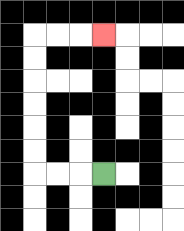{'start': '[4, 7]', 'end': '[4, 1]', 'path_directions': 'L,L,L,U,U,U,U,U,U,R,R,R', 'path_coordinates': '[[4, 7], [3, 7], [2, 7], [1, 7], [1, 6], [1, 5], [1, 4], [1, 3], [1, 2], [1, 1], [2, 1], [3, 1], [4, 1]]'}